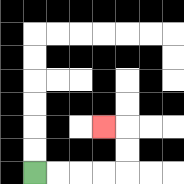{'start': '[1, 7]', 'end': '[4, 5]', 'path_directions': 'R,R,R,R,U,U,L', 'path_coordinates': '[[1, 7], [2, 7], [3, 7], [4, 7], [5, 7], [5, 6], [5, 5], [4, 5]]'}